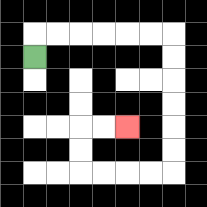{'start': '[1, 2]', 'end': '[5, 5]', 'path_directions': 'U,R,R,R,R,R,R,D,D,D,D,D,D,L,L,L,L,U,U,R,R', 'path_coordinates': '[[1, 2], [1, 1], [2, 1], [3, 1], [4, 1], [5, 1], [6, 1], [7, 1], [7, 2], [7, 3], [7, 4], [7, 5], [7, 6], [7, 7], [6, 7], [5, 7], [4, 7], [3, 7], [3, 6], [3, 5], [4, 5], [5, 5]]'}